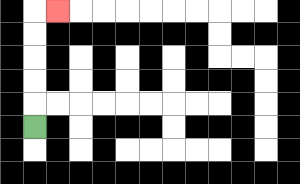{'start': '[1, 5]', 'end': '[2, 0]', 'path_directions': 'U,U,U,U,U,R', 'path_coordinates': '[[1, 5], [1, 4], [1, 3], [1, 2], [1, 1], [1, 0], [2, 0]]'}